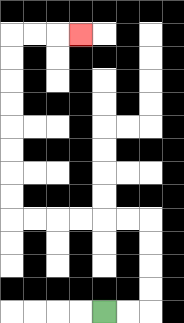{'start': '[4, 13]', 'end': '[3, 1]', 'path_directions': 'R,R,U,U,U,U,L,L,L,L,L,L,U,U,U,U,U,U,U,U,R,R,R', 'path_coordinates': '[[4, 13], [5, 13], [6, 13], [6, 12], [6, 11], [6, 10], [6, 9], [5, 9], [4, 9], [3, 9], [2, 9], [1, 9], [0, 9], [0, 8], [0, 7], [0, 6], [0, 5], [0, 4], [0, 3], [0, 2], [0, 1], [1, 1], [2, 1], [3, 1]]'}